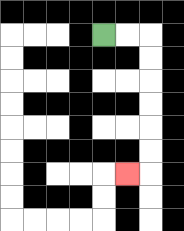{'start': '[4, 1]', 'end': '[5, 7]', 'path_directions': 'R,R,D,D,D,D,D,D,L', 'path_coordinates': '[[4, 1], [5, 1], [6, 1], [6, 2], [6, 3], [6, 4], [6, 5], [6, 6], [6, 7], [5, 7]]'}